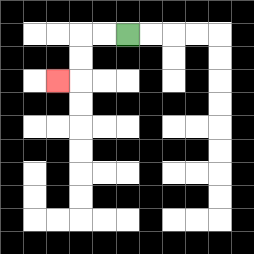{'start': '[5, 1]', 'end': '[2, 3]', 'path_directions': 'L,L,D,D,L', 'path_coordinates': '[[5, 1], [4, 1], [3, 1], [3, 2], [3, 3], [2, 3]]'}